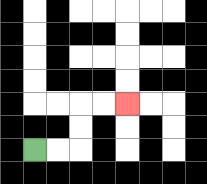{'start': '[1, 6]', 'end': '[5, 4]', 'path_directions': 'R,R,U,U,R,R', 'path_coordinates': '[[1, 6], [2, 6], [3, 6], [3, 5], [3, 4], [4, 4], [5, 4]]'}